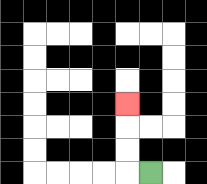{'start': '[6, 7]', 'end': '[5, 4]', 'path_directions': 'L,U,U,U', 'path_coordinates': '[[6, 7], [5, 7], [5, 6], [5, 5], [5, 4]]'}